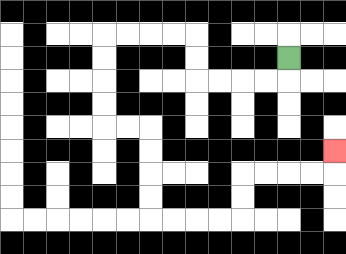{'start': '[12, 2]', 'end': '[14, 6]', 'path_directions': 'D,L,L,L,L,U,U,L,L,L,L,D,D,D,D,R,R,D,D,D,D,R,R,R,R,U,U,R,R,R,R,U', 'path_coordinates': '[[12, 2], [12, 3], [11, 3], [10, 3], [9, 3], [8, 3], [8, 2], [8, 1], [7, 1], [6, 1], [5, 1], [4, 1], [4, 2], [4, 3], [4, 4], [4, 5], [5, 5], [6, 5], [6, 6], [6, 7], [6, 8], [6, 9], [7, 9], [8, 9], [9, 9], [10, 9], [10, 8], [10, 7], [11, 7], [12, 7], [13, 7], [14, 7], [14, 6]]'}